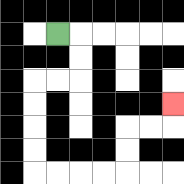{'start': '[2, 1]', 'end': '[7, 4]', 'path_directions': 'R,D,D,L,L,D,D,D,D,R,R,R,R,U,U,R,R,U', 'path_coordinates': '[[2, 1], [3, 1], [3, 2], [3, 3], [2, 3], [1, 3], [1, 4], [1, 5], [1, 6], [1, 7], [2, 7], [3, 7], [4, 7], [5, 7], [5, 6], [5, 5], [6, 5], [7, 5], [7, 4]]'}